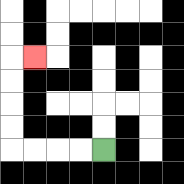{'start': '[4, 6]', 'end': '[1, 2]', 'path_directions': 'L,L,L,L,U,U,U,U,R', 'path_coordinates': '[[4, 6], [3, 6], [2, 6], [1, 6], [0, 6], [0, 5], [0, 4], [0, 3], [0, 2], [1, 2]]'}